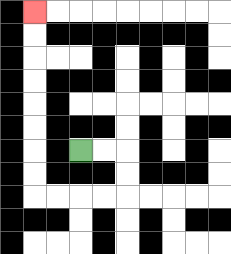{'start': '[3, 6]', 'end': '[1, 0]', 'path_directions': 'R,R,D,D,L,L,L,L,U,U,U,U,U,U,U,U', 'path_coordinates': '[[3, 6], [4, 6], [5, 6], [5, 7], [5, 8], [4, 8], [3, 8], [2, 8], [1, 8], [1, 7], [1, 6], [1, 5], [1, 4], [1, 3], [1, 2], [1, 1], [1, 0]]'}